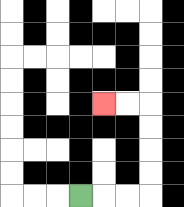{'start': '[3, 8]', 'end': '[4, 4]', 'path_directions': 'R,R,R,U,U,U,U,L,L', 'path_coordinates': '[[3, 8], [4, 8], [5, 8], [6, 8], [6, 7], [6, 6], [6, 5], [6, 4], [5, 4], [4, 4]]'}